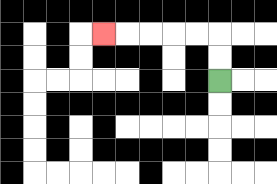{'start': '[9, 3]', 'end': '[4, 1]', 'path_directions': 'U,U,L,L,L,L,L', 'path_coordinates': '[[9, 3], [9, 2], [9, 1], [8, 1], [7, 1], [6, 1], [5, 1], [4, 1]]'}